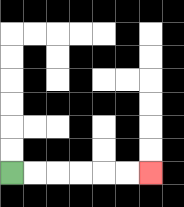{'start': '[0, 7]', 'end': '[6, 7]', 'path_directions': 'R,R,R,R,R,R', 'path_coordinates': '[[0, 7], [1, 7], [2, 7], [3, 7], [4, 7], [5, 7], [6, 7]]'}